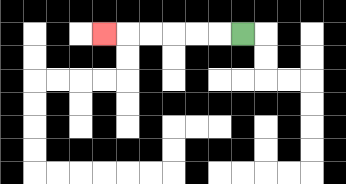{'start': '[10, 1]', 'end': '[4, 1]', 'path_directions': 'L,L,L,L,L,L', 'path_coordinates': '[[10, 1], [9, 1], [8, 1], [7, 1], [6, 1], [5, 1], [4, 1]]'}